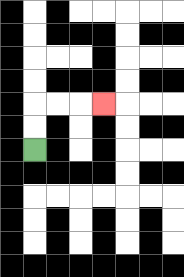{'start': '[1, 6]', 'end': '[4, 4]', 'path_directions': 'U,U,R,R,R', 'path_coordinates': '[[1, 6], [1, 5], [1, 4], [2, 4], [3, 4], [4, 4]]'}